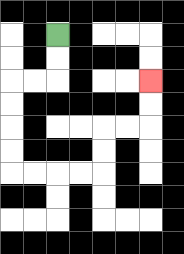{'start': '[2, 1]', 'end': '[6, 3]', 'path_directions': 'D,D,L,L,D,D,D,D,R,R,R,R,U,U,R,R,U,U', 'path_coordinates': '[[2, 1], [2, 2], [2, 3], [1, 3], [0, 3], [0, 4], [0, 5], [0, 6], [0, 7], [1, 7], [2, 7], [3, 7], [4, 7], [4, 6], [4, 5], [5, 5], [6, 5], [6, 4], [6, 3]]'}